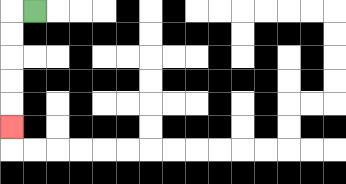{'start': '[1, 0]', 'end': '[0, 5]', 'path_directions': 'L,D,D,D,D,D', 'path_coordinates': '[[1, 0], [0, 0], [0, 1], [0, 2], [0, 3], [0, 4], [0, 5]]'}